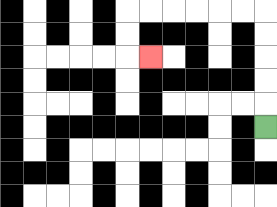{'start': '[11, 5]', 'end': '[6, 2]', 'path_directions': 'U,U,U,U,U,L,L,L,L,L,L,D,D,R', 'path_coordinates': '[[11, 5], [11, 4], [11, 3], [11, 2], [11, 1], [11, 0], [10, 0], [9, 0], [8, 0], [7, 0], [6, 0], [5, 0], [5, 1], [5, 2], [6, 2]]'}